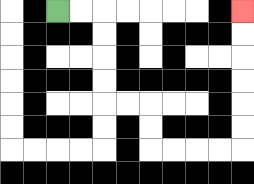{'start': '[2, 0]', 'end': '[10, 0]', 'path_directions': 'R,R,D,D,D,D,R,R,D,D,R,R,R,R,U,U,U,U,U,U', 'path_coordinates': '[[2, 0], [3, 0], [4, 0], [4, 1], [4, 2], [4, 3], [4, 4], [5, 4], [6, 4], [6, 5], [6, 6], [7, 6], [8, 6], [9, 6], [10, 6], [10, 5], [10, 4], [10, 3], [10, 2], [10, 1], [10, 0]]'}